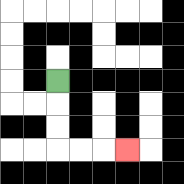{'start': '[2, 3]', 'end': '[5, 6]', 'path_directions': 'D,D,D,R,R,R', 'path_coordinates': '[[2, 3], [2, 4], [2, 5], [2, 6], [3, 6], [4, 6], [5, 6]]'}